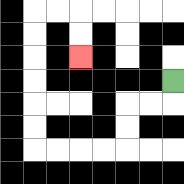{'start': '[7, 3]', 'end': '[3, 2]', 'path_directions': 'D,L,L,D,D,L,L,L,L,U,U,U,U,U,U,R,R,D,D', 'path_coordinates': '[[7, 3], [7, 4], [6, 4], [5, 4], [5, 5], [5, 6], [4, 6], [3, 6], [2, 6], [1, 6], [1, 5], [1, 4], [1, 3], [1, 2], [1, 1], [1, 0], [2, 0], [3, 0], [3, 1], [3, 2]]'}